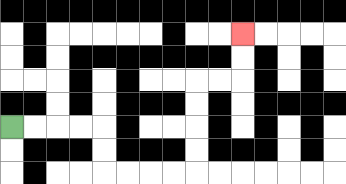{'start': '[0, 5]', 'end': '[10, 1]', 'path_directions': 'R,R,R,R,D,D,R,R,R,R,U,U,U,U,R,R,U,U', 'path_coordinates': '[[0, 5], [1, 5], [2, 5], [3, 5], [4, 5], [4, 6], [4, 7], [5, 7], [6, 7], [7, 7], [8, 7], [8, 6], [8, 5], [8, 4], [8, 3], [9, 3], [10, 3], [10, 2], [10, 1]]'}